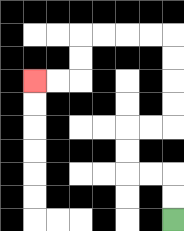{'start': '[7, 9]', 'end': '[1, 3]', 'path_directions': 'U,U,L,L,U,U,R,R,U,U,U,U,L,L,L,L,D,D,L,L', 'path_coordinates': '[[7, 9], [7, 8], [7, 7], [6, 7], [5, 7], [5, 6], [5, 5], [6, 5], [7, 5], [7, 4], [7, 3], [7, 2], [7, 1], [6, 1], [5, 1], [4, 1], [3, 1], [3, 2], [3, 3], [2, 3], [1, 3]]'}